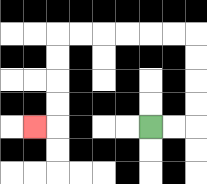{'start': '[6, 5]', 'end': '[1, 5]', 'path_directions': 'R,R,U,U,U,U,L,L,L,L,L,L,D,D,D,D,L', 'path_coordinates': '[[6, 5], [7, 5], [8, 5], [8, 4], [8, 3], [8, 2], [8, 1], [7, 1], [6, 1], [5, 1], [4, 1], [3, 1], [2, 1], [2, 2], [2, 3], [2, 4], [2, 5], [1, 5]]'}